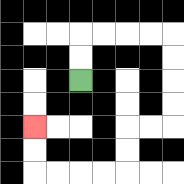{'start': '[3, 3]', 'end': '[1, 5]', 'path_directions': 'U,U,R,R,R,R,D,D,D,D,L,L,D,D,L,L,L,L,U,U', 'path_coordinates': '[[3, 3], [3, 2], [3, 1], [4, 1], [5, 1], [6, 1], [7, 1], [7, 2], [7, 3], [7, 4], [7, 5], [6, 5], [5, 5], [5, 6], [5, 7], [4, 7], [3, 7], [2, 7], [1, 7], [1, 6], [1, 5]]'}